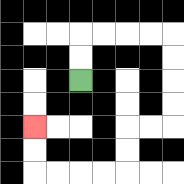{'start': '[3, 3]', 'end': '[1, 5]', 'path_directions': 'U,U,R,R,R,R,D,D,D,D,L,L,D,D,L,L,L,L,U,U', 'path_coordinates': '[[3, 3], [3, 2], [3, 1], [4, 1], [5, 1], [6, 1], [7, 1], [7, 2], [7, 3], [7, 4], [7, 5], [6, 5], [5, 5], [5, 6], [5, 7], [4, 7], [3, 7], [2, 7], [1, 7], [1, 6], [1, 5]]'}